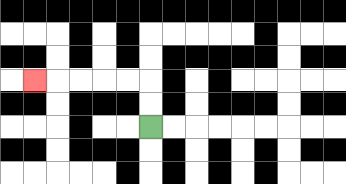{'start': '[6, 5]', 'end': '[1, 3]', 'path_directions': 'U,U,L,L,L,L,L', 'path_coordinates': '[[6, 5], [6, 4], [6, 3], [5, 3], [4, 3], [3, 3], [2, 3], [1, 3]]'}